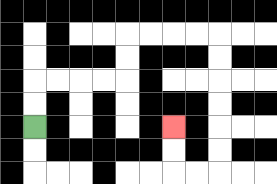{'start': '[1, 5]', 'end': '[7, 5]', 'path_directions': 'U,U,R,R,R,R,U,U,R,R,R,R,D,D,D,D,D,D,L,L,U,U', 'path_coordinates': '[[1, 5], [1, 4], [1, 3], [2, 3], [3, 3], [4, 3], [5, 3], [5, 2], [5, 1], [6, 1], [7, 1], [8, 1], [9, 1], [9, 2], [9, 3], [9, 4], [9, 5], [9, 6], [9, 7], [8, 7], [7, 7], [7, 6], [7, 5]]'}